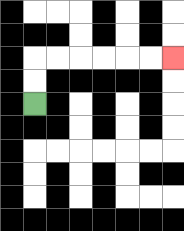{'start': '[1, 4]', 'end': '[7, 2]', 'path_directions': 'U,U,R,R,R,R,R,R', 'path_coordinates': '[[1, 4], [1, 3], [1, 2], [2, 2], [3, 2], [4, 2], [5, 2], [6, 2], [7, 2]]'}